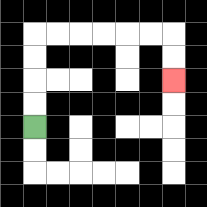{'start': '[1, 5]', 'end': '[7, 3]', 'path_directions': 'U,U,U,U,R,R,R,R,R,R,D,D', 'path_coordinates': '[[1, 5], [1, 4], [1, 3], [1, 2], [1, 1], [2, 1], [3, 1], [4, 1], [5, 1], [6, 1], [7, 1], [7, 2], [7, 3]]'}